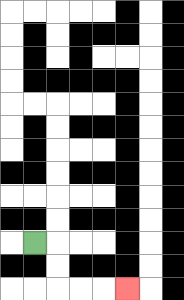{'start': '[1, 10]', 'end': '[5, 12]', 'path_directions': 'R,D,D,R,R,R', 'path_coordinates': '[[1, 10], [2, 10], [2, 11], [2, 12], [3, 12], [4, 12], [5, 12]]'}